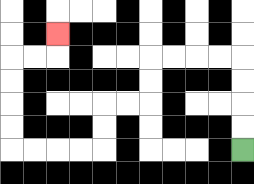{'start': '[10, 6]', 'end': '[2, 1]', 'path_directions': 'U,U,U,U,L,L,L,L,D,D,L,L,D,D,L,L,L,L,U,U,U,U,R,R,U', 'path_coordinates': '[[10, 6], [10, 5], [10, 4], [10, 3], [10, 2], [9, 2], [8, 2], [7, 2], [6, 2], [6, 3], [6, 4], [5, 4], [4, 4], [4, 5], [4, 6], [3, 6], [2, 6], [1, 6], [0, 6], [0, 5], [0, 4], [0, 3], [0, 2], [1, 2], [2, 2], [2, 1]]'}